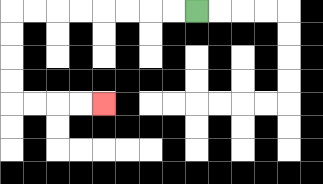{'start': '[8, 0]', 'end': '[4, 4]', 'path_directions': 'L,L,L,L,L,L,L,L,D,D,D,D,R,R,R,R', 'path_coordinates': '[[8, 0], [7, 0], [6, 0], [5, 0], [4, 0], [3, 0], [2, 0], [1, 0], [0, 0], [0, 1], [0, 2], [0, 3], [0, 4], [1, 4], [2, 4], [3, 4], [4, 4]]'}